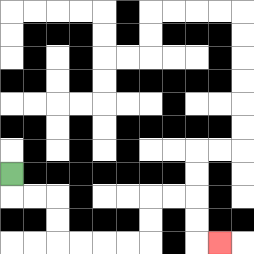{'start': '[0, 7]', 'end': '[9, 10]', 'path_directions': 'D,R,R,D,D,R,R,R,R,U,U,R,R,D,D,R', 'path_coordinates': '[[0, 7], [0, 8], [1, 8], [2, 8], [2, 9], [2, 10], [3, 10], [4, 10], [5, 10], [6, 10], [6, 9], [6, 8], [7, 8], [8, 8], [8, 9], [8, 10], [9, 10]]'}